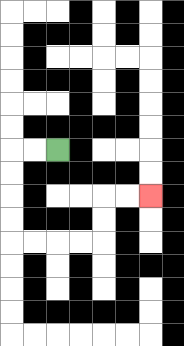{'start': '[2, 6]', 'end': '[6, 8]', 'path_directions': 'L,L,D,D,D,D,R,R,R,R,U,U,R,R', 'path_coordinates': '[[2, 6], [1, 6], [0, 6], [0, 7], [0, 8], [0, 9], [0, 10], [1, 10], [2, 10], [3, 10], [4, 10], [4, 9], [4, 8], [5, 8], [6, 8]]'}